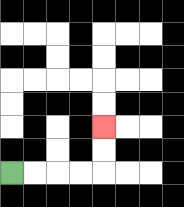{'start': '[0, 7]', 'end': '[4, 5]', 'path_directions': 'R,R,R,R,U,U', 'path_coordinates': '[[0, 7], [1, 7], [2, 7], [3, 7], [4, 7], [4, 6], [4, 5]]'}